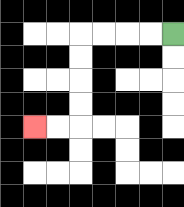{'start': '[7, 1]', 'end': '[1, 5]', 'path_directions': 'L,L,L,L,D,D,D,D,L,L', 'path_coordinates': '[[7, 1], [6, 1], [5, 1], [4, 1], [3, 1], [3, 2], [3, 3], [3, 4], [3, 5], [2, 5], [1, 5]]'}